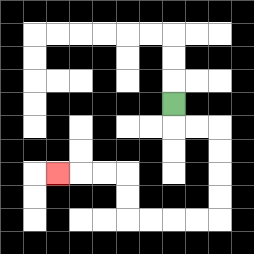{'start': '[7, 4]', 'end': '[2, 7]', 'path_directions': 'D,R,R,D,D,D,D,L,L,L,L,U,U,L,L,L', 'path_coordinates': '[[7, 4], [7, 5], [8, 5], [9, 5], [9, 6], [9, 7], [9, 8], [9, 9], [8, 9], [7, 9], [6, 9], [5, 9], [5, 8], [5, 7], [4, 7], [3, 7], [2, 7]]'}